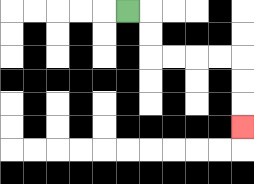{'start': '[5, 0]', 'end': '[10, 5]', 'path_directions': 'R,D,D,R,R,R,R,D,D,D', 'path_coordinates': '[[5, 0], [6, 0], [6, 1], [6, 2], [7, 2], [8, 2], [9, 2], [10, 2], [10, 3], [10, 4], [10, 5]]'}